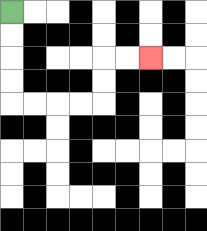{'start': '[0, 0]', 'end': '[6, 2]', 'path_directions': 'D,D,D,D,R,R,R,R,U,U,R,R', 'path_coordinates': '[[0, 0], [0, 1], [0, 2], [0, 3], [0, 4], [1, 4], [2, 4], [3, 4], [4, 4], [4, 3], [4, 2], [5, 2], [6, 2]]'}